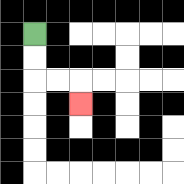{'start': '[1, 1]', 'end': '[3, 4]', 'path_directions': 'D,D,R,R,D', 'path_coordinates': '[[1, 1], [1, 2], [1, 3], [2, 3], [3, 3], [3, 4]]'}